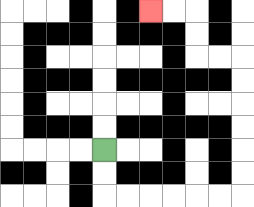{'start': '[4, 6]', 'end': '[6, 0]', 'path_directions': 'D,D,R,R,R,R,R,R,U,U,U,U,U,U,L,L,U,U,L,L', 'path_coordinates': '[[4, 6], [4, 7], [4, 8], [5, 8], [6, 8], [7, 8], [8, 8], [9, 8], [10, 8], [10, 7], [10, 6], [10, 5], [10, 4], [10, 3], [10, 2], [9, 2], [8, 2], [8, 1], [8, 0], [7, 0], [6, 0]]'}